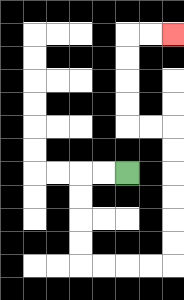{'start': '[5, 7]', 'end': '[7, 1]', 'path_directions': 'L,L,D,D,D,D,R,R,R,R,U,U,U,U,U,U,L,L,U,U,U,U,R,R', 'path_coordinates': '[[5, 7], [4, 7], [3, 7], [3, 8], [3, 9], [3, 10], [3, 11], [4, 11], [5, 11], [6, 11], [7, 11], [7, 10], [7, 9], [7, 8], [7, 7], [7, 6], [7, 5], [6, 5], [5, 5], [5, 4], [5, 3], [5, 2], [5, 1], [6, 1], [7, 1]]'}